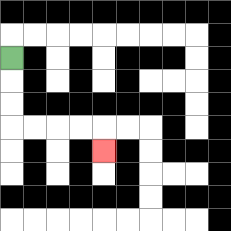{'start': '[0, 2]', 'end': '[4, 6]', 'path_directions': 'D,D,D,R,R,R,R,D', 'path_coordinates': '[[0, 2], [0, 3], [0, 4], [0, 5], [1, 5], [2, 5], [3, 5], [4, 5], [4, 6]]'}